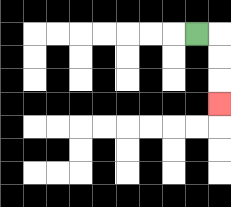{'start': '[8, 1]', 'end': '[9, 4]', 'path_directions': 'R,D,D,D', 'path_coordinates': '[[8, 1], [9, 1], [9, 2], [9, 3], [9, 4]]'}